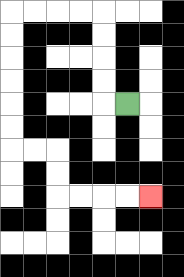{'start': '[5, 4]', 'end': '[6, 8]', 'path_directions': 'L,U,U,U,U,L,L,L,L,D,D,D,D,D,D,R,R,D,D,R,R,R,R', 'path_coordinates': '[[5, 4], [4, 4], [4, 3], [4, 2], [4, 1], [4, 0], [3, 0], [2, 0], [1, 0], [0, 0], [0, 1], [0, 2], [0, 3], [0, 4], [0, 5], [0, 6], [1, 6], [2, 6], [2, 7], [2, 8], [3, 8], [4, 8], [5, 8], [6, 8]]'}